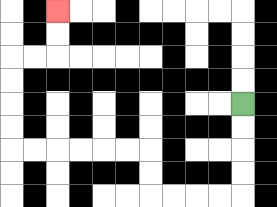{'start': '[10, 4]', 'end': '[2, 0]', 'path_directions': 'D,D,D,D,L,L,L,L,U,U,L,L,L,L,L,L,U,U,U,U,R,R,U,U', 'path_coordinates': '[[10, 4], [10, 5], [10, 6], [10, 7], [10, 8], [9, 8], [8, 8], [7, 8], [6, 8], [6, 7], [6, 6], [5, 6], [4, 6], [3, 6], [2, 6], [1, 6], [0, 6], [0, 5], [0, 4], [0, 3], [0, 2], [1, 2], [2, 2], [2, 1], [2, 0]]'}